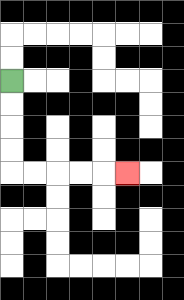{'start': '[0, 3]', 'end': '[5, 7]', 'path_directions': 'D,D,D,D,R,R,R,R,R', 'path_coordinates': '[[0, 3], [0, 4], [0, 5], [0, 6], [0, 7], [1, 7], [2, 7], [3, 7], [4, 7], [5, 7]]'}